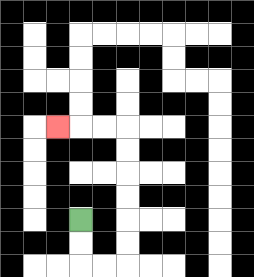{'start': '[3, 9]', 'end': '[2, 5]', 'path_directions': 'D,D,R,R,U,U,U,U,U,U,L,L,L', 'path_coordinates': '[[3, 9], [3, 10], [3, 11], [4, 11], [5, 11], [5, 10], [5, 9], [5, 8], [5, 7], [5, 6], [5, 5], [4, 5], [3, 5], [2, 5]]'}